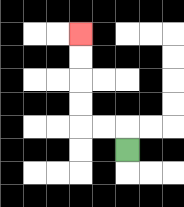{'start': '[5, 6]', 'end': '[3, 1]', 'path_directions': 'U,L,L,U,U,U,U', 'path_coordinates': '[[5, 6], [5, 5], [4, 5], [3, 5], [3, 4], [3, 3], [3, 2], [3, 1]]'}